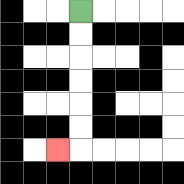{'start': '[3, 0]', 'end': '[2, 6]', 'path_directions': 'D,D,D,D,D,D,L', 'path_coordinates': '[[3, 0], [3, 1], [3, 2], [3, 3], [3, 4], [3, 5], [3, 6], [2, 6]]'}